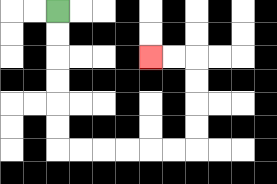{'start': '[2, 0]', 'end': '[6, 2]', 'path_directions': 'D,D,D,D,D,D,R,R,R,R,R,R,U,U,U,U,L,L', 'path_coordinates': '[[2, 0], [2, 1], [2, 2], [2, 3], [2, 4], [2, 5], [2, 6], [3, 6], [4, 6], [5, 6], [6, 6], [7, 6], [8, 6], [8, 5], [8, 4], [8, 3], [8, 2], [7, 2], [6, 2]]'}